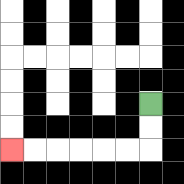{'start': '[6, 4]', 'end': '[0, 6]', 'path_directions': 'D,D,L,L,L,L,L,L', 'path_coordinates': '[[6, 4], [6, 5], [6, 6], [5, 6], [4, 6], [3, 6], [2, 6], [1, 6], [0, 6]]'}